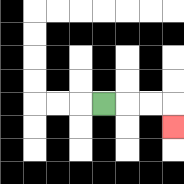{'start': '[4, 4]', 'end': '[7, 5]', 'path_directions': 'R,R,R,D', 'path_coordinates': '[[4, 4], [5, 4], [6, 4], [7, 4], [7, 5]]'}